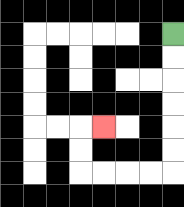{'start': '[7, 1]', 'end': '[4, 5]', 'path_directions': 'D,D,D,D,D,D,L,L,L,L,U,U,R', 'path_coordinates': '[[7, 1], [7, 2], [7, 3], [7, 4], [7, 5], [7, 6], [7, 7], [6, 7], [5, 7], [4, 7], [3, 7], [3, 6], [3, 5], [4, 5]]'}